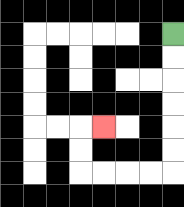{'start': '[7, 1]', 'end': '[4, 5]', 'path_directions': 'D,D,D,D,D,D,L,L,L,L,U,U,R', 'path_coordinates': '[[7, 1], [7, 2], [7, 3], [7, 4], [7, 5], [7, 6], [7, 7], [6, 7], [5, 7], [4, 7], [3, 7], [3, 6], [3, 5], [4, 5]]'}